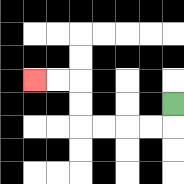{'start': '[7, 4]', 'end': '[1, 3]', 'path_directions': 'D,L,L,L,L,U,U,L,L', 'path_coordinates': '[[7, 4], [7, 5], [6, 5], [5, 5], [4, 5], [3, 5], [3, 4], [3, 3], [2, 3], [1, 3]]'}